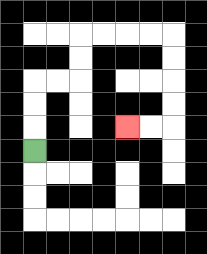{'start': '[1, 6]', 'end': '[5, 5]', 'path_directions': 'U,U,U,R,R,U,U,R,R,R,R,D,D,D,D,L,L', 'path_coordinates': '[[1, 6], [1, 5], [1, 4], [1, 3], [2, 3], [3, 3], [3, 2], [3, 1], [4, 1], [5, 1], [6, 1], [7, 1], [7, 2], [7, 3], [7, 4], [7, 5], [6, 5], [5, 5]]'}